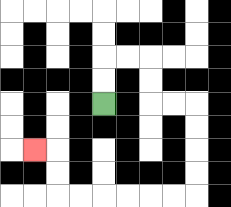{'start': '[4, 4]', 'end': '[1, 6]', 'path_directions': 'U,U,R,R,D,D,R,R,D,D,D,D,L,L,L,L,L,L,U,U,L', 'path_coordinates': '[[4, 4], [4, 3], [4, 2], [5, 2], [6, 2], [6, 3], [6, 4], [7, 4], [8, 4], [8, 5], [8, 6], [8, 7], [8, 8], [7, 8], [6, 8], [5, 8], [4, 8], [3, 8], [2, 8], [2, 7], [2, 6], [1, 6]]'}